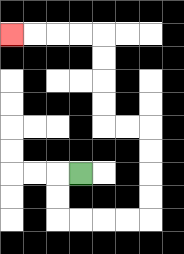{'start': '[3, 7]', 'end': '[0, 1]', 'path_directions': 'L,D,D,R,R,R,R,U,U,U,U,L,L,U,U,U,U,L,L,L,L', 'path_coordinates': '[[3, 7], [2, 7], [2, 8], [2, 9], [3, 9], [4, 9], [5, 9], [6, 9], [6, 8], [6, 7], [6, 6], [6, 5], [5, 5], [4, 5], [4, 4], [4, 3], [4, 2], [4, 1], [3, 1], [2, 1], [1, 1], [0, 1]]'}